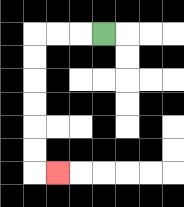{'start': '[4, 1]', 'end': '[2, 7]', 'path_directions': 'L,L,L,D,D,D,D,D,D,R', 'path_coordinates': '[[4, 1], [3, 1], [2, 1], [1, 1], [1, 2], [1, 3], [1, 4], [1, 5], [1, 6], [1, 7], [2, 7]]'}